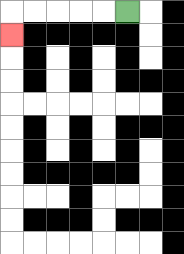{'start': '[5, 0]', 'end': '[0, 1]', 'path_directions': 'L,L,L,L,L,D', 'path_coordinates': '[[5, 0], [4, 0], [3, 0], [2, 0], [1, 0], [0, 0], [0, 1]]'}